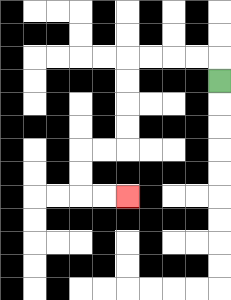{'start': '[9, 3]', 'end': '[5, 8]', 'path_directions': 'U,L,L,L,L,D,D,D,D,L,L,D,D,R,R', 'path_coordinates': '[[9, 3], [9, 2], [8, 2], [7, 2], [6, 2], [5, 2], [5, 3], [5, 4], [5, 5], [5, 6], [4, 6], [3, 6], [3, 7], [3, 8], [4, 8], [5, 8]]'}